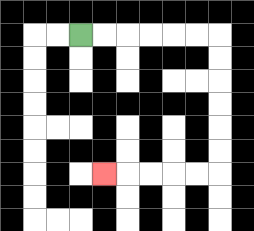{'start': '[3, 1]', 'end': '[4, 7]', 'path_directions': 'R,R,R,R,R,R,D,D,D,D,D,D,L,L,L,L,L', 'path_coordinates': '[[3, 1], [4, 1], [5, 1], [6, 1], [7, 1], [8, 1], [9, 1], [9, 2], [9, 3], [9, 4], [9, 5], [9, 6], [9, 7], [8, 7], [7, 7], [6, 7], [5, 7], [4, 7]]'}